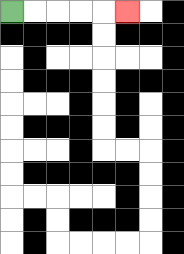{'start': '[0, 0]', 'end': '[5, 0]', 'path_directions': 'R,R,R,R,R', 'path_coordinates': '[[0, 0], [1, 0], [2, 0], [3, 0], [4, 0], [5, 0]]'}